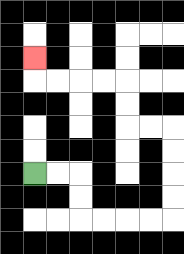{'start': '[1, 7]', 'end': '[1, 2]', 'path_directions': 'R,R,D,D,R,R,R,R,U,U,U,U,L,L,U,U,L,L,L,L,U', 'path_coordinates': '[[1, 7], [2, 7], [3, 7], [3, 8], [3, 9], [4, 9], [5, 9], [6, 9], [7, 9], [7, 8], [7, 7], [7, 6], [7, 5], [6, 5], [5, 5], [5, 4], [5, 3], [4, 3], [3, 3], [2, 3], [1, 3], [1, 2]]'}